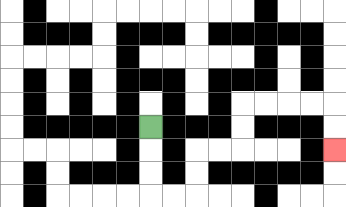{'start': '[6, 5]', 'end': '[14, 6]', 'path_directions': 'D,D,D,R,R,U,U,R,R,U,U,R,R,R,R,D,D', 'path_coordinates': '[[6, 5], [6, 6], [6, 7], [6, 8], [7, 8], [8, 8], [8, 7], [8, 6], [9, 6], [10, 6], [10, 5], [10, 4], [11, 4], [12, 4], [13, 4], [14, 4], [14, 5], [14, 6]]'}